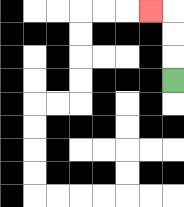{'start': '[7, 3]', 'end': '[6, 0]', 'path_directions': 'U,U,U,L', 'path_coordinates': '[[7, 3], [7, 2], [7, 1], [7, 0], [6, 0]]'}